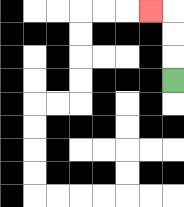{'start': '[7, 3]', 'end': '[6, 0]', 'path_directions': 'U,U,U,L', 'path_coordinates': '[[7, 3], [7, 2], [7, 1], [7, 0], [6, 0]]'}